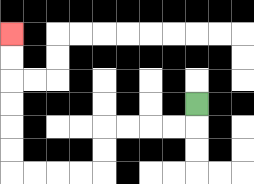{'start': '[8, 4]', 'end': '[0, 1]', 'path_directions': 'D,L,L,L,L,D,D,L,L,L,L,U,U,U,U,U,U', 'path_coordinates': '[[8, 4], [8, 5], [7, 5], [6, 5], [5, 5], [4, 5], [4, 6], [4, 7], [3, 7], [2, 7], [1, 7], [0, 7], [0, 6], [0, 5], [0, 4], [0, 3], [0, 2], [0, 1]]'}